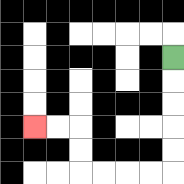{'start': '[7, 2]', 'end': '[1, 5]', 'path_directions': 'D,D,D,D,D,L,L,L,L,U,U,L,L', 'path_coordinates': '[[7, 2], [7, 3], [7, 4], [7, 5], [7, 6], [7, 7], [6, 7], [5, 7], [4, 7], [3, 7], [3, 6], [3, 5], [2, 5], [1, 5]]'}